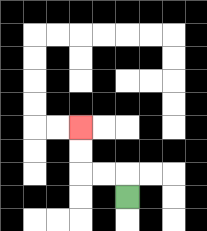{'start': '[5, 8]', 'end': '[3, 5]', 'path_directions': 'U,L,L,U,U', 'path_coordinates': '[[5, 8], [5, 7], [4, 7], [3, 7], [3, 6], [3, 5]]'}